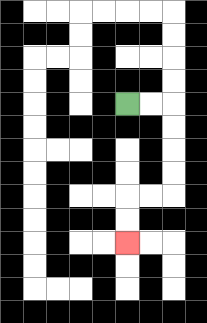{'start': '[5, 4]', 'end': '[5, 10]', 'path_directions': 'R,R,D,D,D,D,L,L,D,D', 'path_coordinates': '[[5, 4], [6, 4], [7, 4], [7, 5], [7, 6], [7, 7], [7, 8], [6, 8], [5, 8], [5, 9], [5, 10]]'}